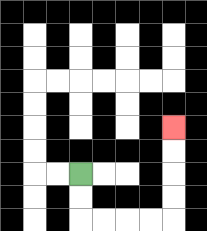{'start': '[3, 7]', 'end': '[7, 5]', 'path_directions': 'D,D,R,R,R,R,U,U,U,U', 'path_coordinates': '[[3, 7], [3, 8], [3, 9], [4, 9], [5, 9], [6, 9], [7, 9], [7, 8], [7, 7], [7, 6], [7, 5]]'}